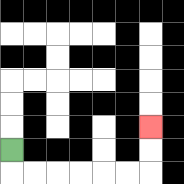{'start': '[0, 6]', 'end': '[6, 5]', 'path_directions': 'D,R,R,R,R,R,R,U,U', 'path_coordinates': '[[0, 6], [0, 7], [1, 7], [2, 7], [3, 7], [4, 7], [5, 7], [6, 7], [6, 6], [6, 5]]'}